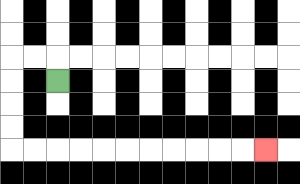{'start': '[2, 3]', 'end': '[11, 6]', 'path_directions': 'U,L,L,D,D,D,D,R,R,R,R,R,R,R,R,R,R,R', 'path_coordinates': '[[2, 3], [2, 2], [1, 2], [0, 2], [0, 3], [0, 4], [0, 5], [0, 6], [1, 6], [2, 6], [3, 6], [4, 6], [5, 6], [6, 6], [7, 6], [8, 6], [9, 6], [10, 6], [11, 6]]'}